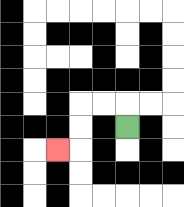{'start': '[5, 5]', 'end': '[2, 6]', 'path_directions': 'U,L,L,D,D,L', 'path_coordinates': '[[5, 5], [5, 4], [4, 4], [3, 4], [3, 5], [3, 6], [2, 6]]'}